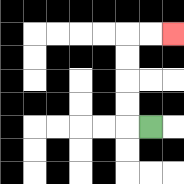{'start': '[6, 5]', 'end': '[7, 1]', 'path_directions': 'L,U,U,U,U,R,R', 'path_coordinates': '[[6, 5], [5, 5], [5, 4], [5, 3], [5, 2], [5, 1], [6, 1], [7, 1]]'}